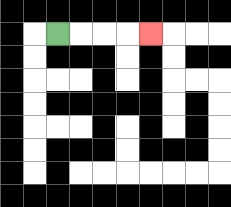{'start': '[2, 1]', 'end': '[6, 1]', 'path_directions': 'R,R,R,R', 'path_coordinates': '[[2, 1], [3, 1], [4, 1], [5, 1], [6, 1]]'}